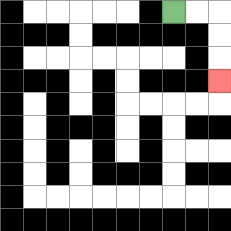{'start': '[7, 0]', 'end': '[9, 3]', 'path_directions': 'R,R,D,D,D', 'path_coordinates': '[[7, 0], [8, 0], [9, 0], [9, 1], [9, 2], [9, 3]]'}